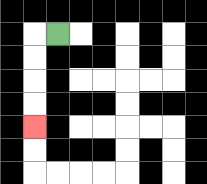{'start': '[2, 1]', 'end': '[1, 5]', 'path_directions': 'L,D,D,D,D', 'path_coordinates': '[[2, 1], [1, 1], [1, 2], [1, 3], [1, 4], [1, 5]]'}